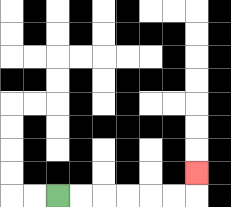{'start': '[2, 8]', 'end': '[8, 7]', 'path_directions': 'R,R,R,R,R,R,U', 'path_coordinates': '[[2, 8], [3, 8], [4, 8], [5, 8], [6, 8], [7, 8], [8, 8], [8, 7]]'}